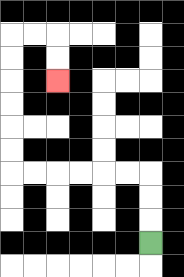{'start': '[6, 10]', 'end': '[2, 3]', 'path_directions': 'U,U,U,L,L,L,L,L,L,U,U,U,U,U,U,R,R,D,D', 'path_coordinates': '[[6, 10], [6, 9], [6, 8], [6, 7], [5, 7], [4, 7], [3, 7], [2, 7], [1, 7], [0, 7], [0, 6], [0, 5], [0, 4], [0, 3], [0, 2], [0, 1], [1, 1], [2, 1], [2, 2], [2, 3]]'}